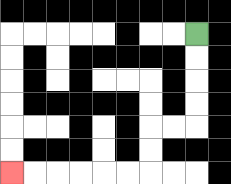{'start': '[8, 1]', 'end': '[0, 7]', 'path_directions': 'D,D,D,D,L,L,D,D,L,L,L,L,L,L', 'path_coordinates': '[[8, 1], [8, 2], [8, 3], [8, 4], [8, 5], [7, 5], [6, 5], [6, 6], [6, 7], [5, 7], [4, 7], [3, 7], [2, 7], [1, 7], [0, 7]]'}